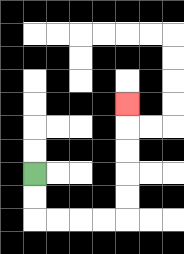{'start': '[1, 7]', 'end': '[5, 4]', 'path_directions': 'D,D,R,R,R,R,U,U,U,U,U', 'path_coordinates': '[[1, 7], [1, 8], [1, 9], [2, 9], [3, 9], [4, 9], [5, 9], [5, 8], [5, 7], [5, 6], [5, 5], [5, 4]]'}